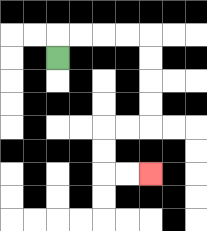{'start': '[2, 2]', 'end': '[6, 7]', 'path_directions': 'U,R,R,R,R,D,D,D,D,L,L,D,D,R,R', 'path_coordinates': '[[2, 2], [2, 1], [3, 1], [4, 1], [5, 1], [6, 1], [6, 2], [6, 3], [6, 4], [6, 5], [5, 5], [4, 5], [4, 6], [4, 7], [5, 7], [6, 7]]'}